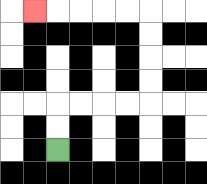{'start': '[2, 6]', 'end': '[1, 0]', 'path_directions': 'U,U,R,R,R,R,U,U,U,U,L,L,L,L,L', 'path_coordinates': '[[2, 6], [2, 5], [2, 4], [3, 4], [4, 4], [5, 4], [6, 4], [6, 3], [6, 2], [6, 1], [6, 0], [5, 0], [4, 0], [3, 0], [2, 0], [1, 0]]'}